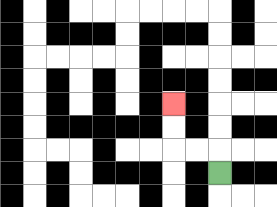{'start': '[9, 7]', 'end': '[7, 4]', 'path_directions': 'U,L,L,U,U', 'path_coordinates': '[[9, 7], [9, 6], [8, 6], [7, 6], [7, 5], [7, 4]]'}